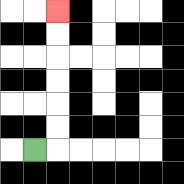{'start': '[1, 6]', 'end': '[2, 0]', 'path_directions': 'R,U,U,U,U,U,U', 'path_coordinates': '[[1, 6], [2, 6], [2, 5], [2, 4], [2, 3], [2, 2], [2, 1], [2, 0]]'}